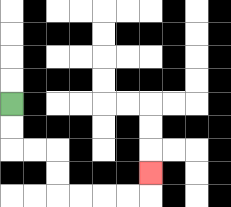{'start': '[0, 4]', 'end': '[6, 7]', 'path_directions': 'D,D,R,R,D,D,R,R,R,R,U', 'path_coordinates': '[[0, 4], [0, 5], [0, 6], [1, 6], [2, 6], [2, 7], [2, 8], [3, 8], [4, 8], [5, 8], [6, 8], [6, 7]]'}